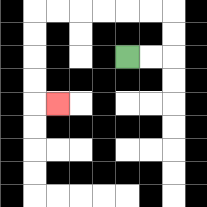{'start': '[5, 2]', 'end': '[2, 4]', 'path_directions': 'R,R,U,U,L,L,L,L,L,L,D,D,D,D,R', 'path_coordinates': '[[5, 2], [6, 2], [7, 2], [7, 1], [7, 0], [6, 0], [5, 0], [4, 0], [3, 0], [2, 0], [1, 0], [1, 1], [1, 2], [1, 3], [1, 4], [2, 4]]'}